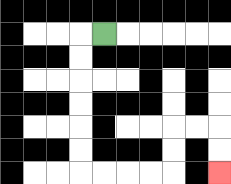{'start': '[4, 1]', 'end': '[9, 7]', 'path_directions': 'L,D,D,D,D,D,D,R,R,R,R,U,U,R,R,D,D', 'path_coordinates': '[[4, 1], [3, 1], [3, 2], [3, 3], [3, 4], [3, 5], [3, 6], [3, 7], [4, 7], [5, 7], [6, 7], [7, 7], [7, 6], [7, 5], [8, 5], [9, 5], [9, 6], [9, 7]]'}